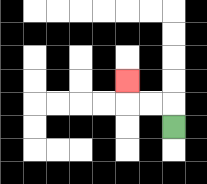{'start': '[7, 5]', 'end': '[5, 3]', 'path_directions': 'U,L,L,U', 'path_coordinates': '[[7, 5], [7, 4], [6, 4], [5, 4], [5, 3]]'}